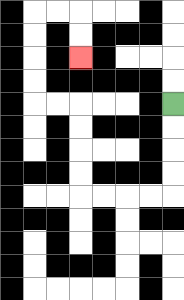{'start': '[7, 4]', 'end': '[3, 2]', 'path_directions': 'D,D,D,D,L,L,L,L,U,U,U,U,L,L,U,U,U,U,R,R,D,D', 'path_coordinates': '[[7, 4], [7, 5], [7, 6], [7, 7], [7, 8], [6, 8], [5, 8], [4, 8], [3, 8], [3, 7], [3, 6], [3, 5], [3, 4], [2, 4], [1, 4], [1, 3], [1, 2], [1, 1], [1, 0], [2, 0], [3, 0], [3, 1], [3, 2]]'}